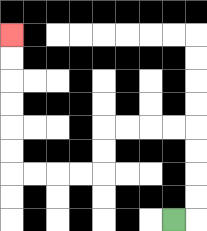{'start': '[7, 9]', 'end': '[0, 1]', 'path_directions': 'R,U,U,U,U,L,L,L,L,D,D,L,L,L,L,U,U,U,U,U,U', 'path_coordinates': '[[7, 9], [8, 9], [8, 8], [8, 7], [8, 6], [8, 5], [7, 5], [6, 5], [5, 5], [4, 5], [4, 6], [4, 7], [3, 7], [2, 7], [1, 7], [0, 7], [0, 6], [0, 5], [0, 4], [0, 3], [0, 2], [0, 1]]'}